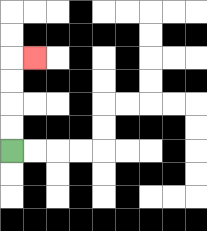{'start': '[0, 6]', 'end': '[1, 2]', 'path_directions': 'U,U,U,U,R', 'path_coordinates': '[[0, 6], [0, 5], [0, 4], [0, 3], [0, 2], [1, 2]]'}